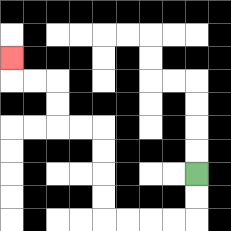{'start': '[8, 7]', 'end': '[0, 2]', 'path_directions': 'D,D,L,L,L,L,U,U,U,U,L,L,U,U,L,L,U', 'path_coordinates': '[[8, 7], [8, 8], [8, 9], [7, 9], [6, 9], [5, 9], [4, 9], [4, 8], [4, 7], [4, 6], [4, 5], [3, 5], [2, 5], [2, 4], [2, 3], [1, 3], [0, 3], [0, 2]]'}